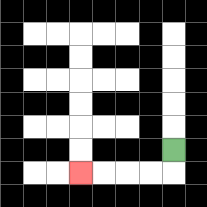{'start': '[7, 6]', 'end': '[3, 7]', 'path_directions': 'D,L,L,L,L', 'path_coordinates': '[[7, 6], [7, 7], [6, 7], [5, 7], [4, 7], [3, 7]]'}